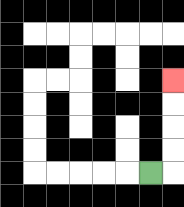{'start': '[6, 7]', 'end': '[7, 3]', 'path_directions': 'R,U,U,U,U', 'path_coordinates': '[[6, 7], [7, 7], [7, 6], [7, 5], [7, 4], [7, 3]]'}